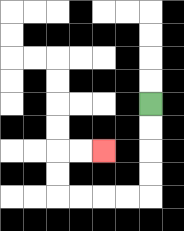{'start': '[6, 4]', 'end': '[4, 6]', 'path_directions': 'D,D,D,D,L,L,L,L,U,U,R,R', 'path_coordinates': '[[6, 4], [6, 5], [6, 6], [6, 7], [6, 8], [5, 8], [4, 8], [3, 8], [2, 8], [2, 7], [2, 6], [3, 6], [4, 6]]'}